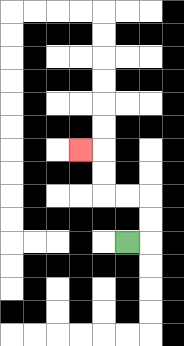{'start': '[5, 10]', 'end': '[3, 6]', 'path_directions': 'R,U,U,L,L,U,U,L', 'path_coordinates': '[[5, 10], [6, 10], [6, 9], [6, 8], [5, 8], [4, 8], [4, 7], [4, 6], [3, 6]]'}